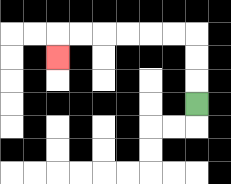{'start': '[8, 4]', 'end': '[2, 2]', 'path_directions': 'U,U,U,L,L,L,L,L,L,D', 'path_coordinates': '[[8, 4], [8, 3], [8, 2], [8, 1], [7, 1], [6, 1], [5, 1], [4, 1], [3, 1], [2, 1], [2, 2]]'}